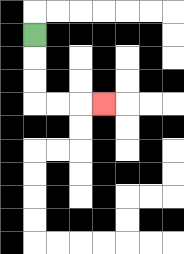{'start': '[1, 1]', 'end': '[4, 4]', 'path_directions': 'D,D,D,R,R,R', 'path_coordinates': '[[1, 1], [1, 2], [1, 3], [1, 4], [2, 4], [3, 4], [4, 4]]'}